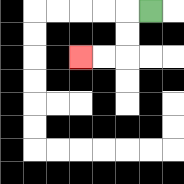{'start': '[6, 0]', 'end': '[3, 2]', 'path_directions': 'L,D,D,L,L', 'path_coordinates': '[[6, 0], [5, 0], [5, 1], [5, 2], [4, 2], [3, 2]]'}